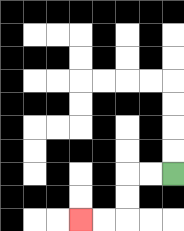{'start': '[7, 7]', 'end': '[3, 9]', 'path_directions': 'L,L,D,D,L,L', 'path_coordinates': '[[7, 7], [6, 7], [5, 7], [5, 8], [5, 9], [4, 9], [3, 9]]'}